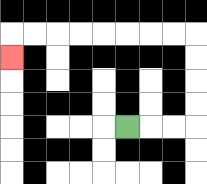{'start': '[5, 5]', 'end': '[0, 2]', 'path_directions': 'R,R,R,U,U,U,U,L,L,L,L,L,L,L,L,D', 'path_coordinates': '[[5, 5], [6, 5], [7, 5], [8, 5], [8, 4], [8, 3], [8, 2], [8, 1], [7, 1], [6, 1], [5, 1], [4, 1], [3, 1], [2, 1], [1, 1], [0, 1], [0, 2]]'}